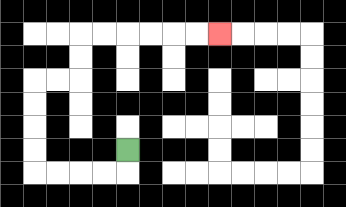{'start': '[5, 6]', 'end': '[9, 1]', 'path_directions': 'D,L,L,L,L,U,U,U,U,R,R,U,U,R,R,R,R,R,R', 'path_coordinates': '[[5, 6], [5, 7], [4, 7], [3, 7], [2, 7], [1, 7], [1, 6], [1, 5], [1, 4], [1, 3], [2, 3], [3, 3], [3, 2], [3, 1], [4, 1], [5, 1], [6, 1], [7, 1], [8, 1], [9, 1]]'}